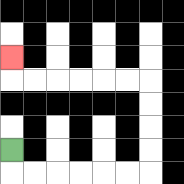{'start': '[0, 6]', 'end': '[0, 2]', 'path_directions': 'D,R,R,R,R,R,R,U,U,U,U,L,L,L,L,L,L,U', 'path_coordinates': '[[0, 6], [0, 7], [1, 7], [2, 7], [3, 7], [4, 7], [5, 7], [6, 7], [6, 6], [6, 5], [6, 4], [6, 3], [5, 3], [4, 3], [3, 3], [2, 3], [1, 3], [0, 3], [0, 2]]'}